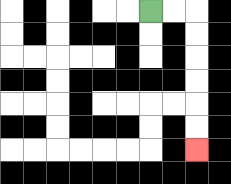{'start': '[6, 0]', 'end': '[8, 6]', 'path_directions': 'R,R,D,D,D,D,D,D', 'path_coordinates': '[[6, 0], [7, 0], [8, 0], [8, 1], [8, 2], [8, 3], [8, 4], [8, 5], [8, 6]]'}